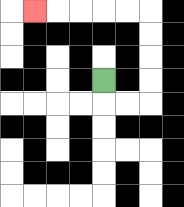{'start': '[4, 3]', 'end': '[1, 0]', 'path_directions': 'D,R,R,U,U,U,U,L,L,L,L,L', 'path_coordinates': '[[4, 3], [4, 4], [5, 4], [6, 4], [6, 3], [6, 2], [6, 1], [6, 0], [5, 0], [4, 0], [3, 0], [2, 0], [1, 0]]'}